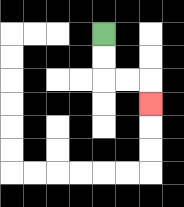{'start': '[4, 1]', 'end': '[6, 4]', 'path_directions': 'D,D,R,R,D', 'path_coordinates': '[[4, 1], [4, 2], [4, 3], [5, 3], [6, 3], [6, 4]]'}